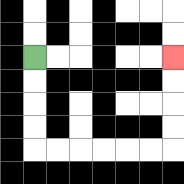{'start': '[1, 2]', 'end': '[7, 2]', 'path_directions': 'D,D,D,D,R,R,R,R,R,R,U,U,U,U', 'path_coordinates': '[[1, 2], [1, 3], [1, 4], [1, 5], [1, 6], [2, 6], [3, 6], [4, 6], [5, 6], [6, 6], [7, 6], [7, 5], [7, 4], [7, 3], [7, 2]]'}